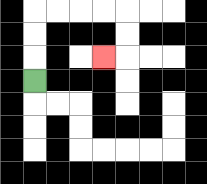{'start': '[1, 3]', 'end': '[4, 2]', 'path_directions': 'U,U,U,R,R,R,R,D,D,L', 'path_coordinates': '[[1, 3], [1, 2], [1, 1], [1, 0], [2, 0], [3, 0], [4, 0], [5, 0], [5, 1], [5, 2], [4, 2]]'}